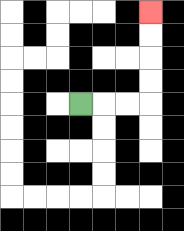{'start': '[3, 4]', 'end': '[6, 0]', 'path_directions': 'R,R,R,U,U,U,U', 'path_coordinates': '[[3, 4], [4, 4], [5, 4], [6, 4], [6, 3], [6, 2], [6, 1], [6, 0]]'}